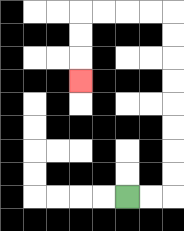{'start': '[5, 8]', 'end': '[3, 3]', 'path_directions': 'R,R,U,U,U,U,U,U,U,U,L,L,L,L,D,D,D', 'path_coordinates': '[[5, 8], [6, 8], [7, 8], [7, 7], [7, 6], [7, 5], [7, 4], [7, 3], [7, 2], [7, 1], [7, 0], [6, 0], [5, 0], [4, 0], [3, 0], [3, 1], [3, 2], [3, 3]]'}